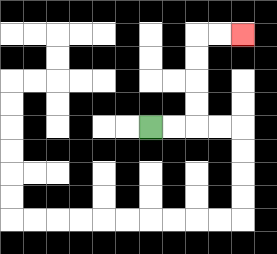{'start': '[6, 5]', 'end': '[10, 1]', 'path_directions': 'R,R,U,U,U,U,R,R', 'path_coordinates': '[[6, 5], [7, 5], [8, 5], [8, 4], [8, 3], [8, 2], [8, 1], [9, 1], [10, 1]]'}